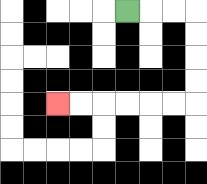{'start': '[5, 0]', 'end': '[2, 4]', 'path_directions': 'R,R,R,D,D,D,D,L,L,L,L,L,L', 'path_coordinates': '[[5, 0], [6, 0], [7, 0], [8, 0], [8, 1], [8, 2], [8, 3], [8, 4], [7, 4], [6, 4], [5, 4], [4, 4], [3, 4], [2, 4]]'}